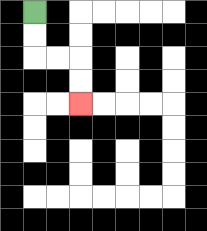{'start': '[1, 0]', 'end': '[3, 4]', 'path_directions': 'D,D,R,R,D,D', 'path_coordinates': '[[1, 0], [1, 1], [1, 2], [2, 2], [3, 2], [3, 3], [3, 4]]'}